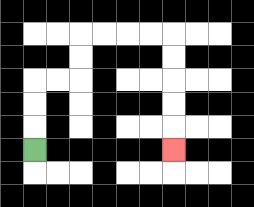{'start': '[1, 6]', 'end': '[7, 6]', 'path_directions': 'U,U,U,R,R,U,U,R,R,R,R,D,D,D,D,D', 'path_coordinates': '[[1, 6], [1, 5], [1, 4], [1, 3], [2, 3], [3, 3], [3, 2], [3, 1], [4, 1], [5, 1], [6, 1], [7, 1], [7, 2], [7, 3], [7, 4], [7, 5], [7, 6]]'}